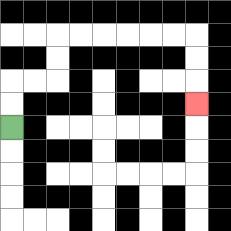{'start': '[0, 5]', 'end': '[8, 4]', 'path_directions': 'U,U,R,R,U,U,R,R,R,R,R,R,D,D,D', 'path_coordinates': '[[0, 5], [0, 4], [0, 3], [1, 3], [2, 3], [2, 2], [2, 1], [3, 1], [4, 1], [5, 1], [6, 1], [7, 1], [8, 1], [8, 2], [8, 3], [8, 4]]'}